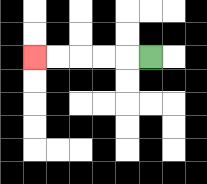{'start': '[6, 2]', 'end': '[1, 2]', 'path_directions': 'L,L,L,L,L', 'path_coordinates': '[[6, 2], [5, 2], [4, 2], [3, 2], [2, 2], [1, 2]]'}